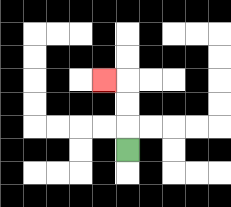{'start': '[5, 6]', 'end': '[4, 3]', 'path_directions': 'U,U,U,L', 'path_coordinates': '[[5, 6], [5, 5], [5, 4], [5, 3], [4, 3]]'}